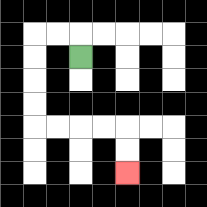{'start': '[3, 2]', 'end': '[5, 7]', 'path_directions': 'U,L,L,D,D,D,D,R,R,R,R,D,D', 'path_coordinates': '[[3, 2], [3, 1], [2, 1], [1, 1], [1, 2], [1, 3], [1, 4], [1, 5], [2, 5], [3, 5], [4, 5], [5, 5], [5, 6], [5, 7]]'}